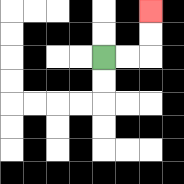{'start': '[4, 2]', 'end': '[6, 0]', 'path_directions': 'R,R,U,U', 'path_coordinates': '[[4, 2], [5, 2], [6, 2], [6, 1], [6, 0]]'}